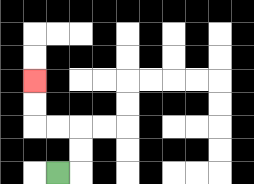{'start': '[2, 7]', 'end': '[1, 3]', 'path_directions': 'R,U,U,L,L,U,U', 'path_coordinates': '[[2, 7], [3, 7], [3, 6], [3, 5], [2, 5], [1, 5], [1, 4], [1, 3]]'}